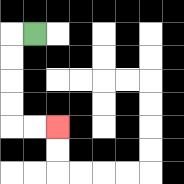{'start': '[1, 1]', 'end': '[2, 5]', 'path_directions': 'L,D,D,D,D,R,R', 'path_coordinates': '[[1, 1], [0, 1], [0, 2], [0, 3], [0, 4], [0, 5], [1, 5], [2, 5]]'}